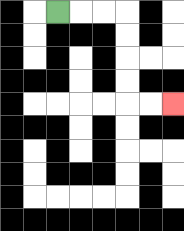{'start': '[2, 0]', 'end': '[7, 4]', 'path_directions': 'R,R,R,D,D,D,D,R,R', 'path_coordinates': '[[2, 0], [3, 0], [4, 0], [5, 0], [5, 1], [5, 2], [5, 3], [5, 4], [6, 4], [7, 4]]'}